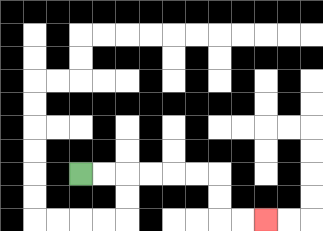{'start': '[3, 7]', 'end': '[11, 9]', 'path_directions': 'R,R,R,R,R,R,D,D,R,R', 'path_coordinates': '[[3, 7], [4, 7], [5, 7], [6, 7], [7, 7], [8, 7], [9, 7], [9, 8], [9, 9], [10, 9], [11, 9]]'}